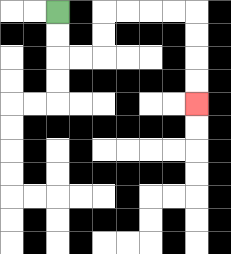{'start': '[2, 0]', 'end': '[8, 4]', 'path_directions': 'D,D,R,R,U,U,R,R,R,R,D,D,D,D', 'path_coordinates': '[[2, 0], [2, 1], [2, 2], [3, 2], [4, 2], [4, 1], [4, 0], [5, 0], [6, 0], [7, 0], [8, 0], [8, 1], [8, 2], [8, 3], [8, 4]]'}